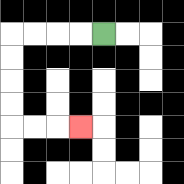{'start': '[4, 1]', 'end': '[3, 5]', 'path_directions': 'L,L,L,L,D,D,D,D,R,R,R', 'path_coordinates': '[[4, 1], [3, 1], [2, 1], [1, 1], [0, 1], [0, 2], [0, 3], [0, 4], [0, 5], [1, 5], [2, 5], [3, 5]]'}